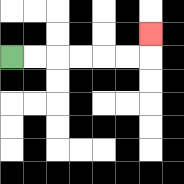{'start': '[0, 2]', 'end': '[6, 1]', 'path_directions': 'R,R,R,R,R,R,U', 'path_coordinates': '[[0, 2], [1, 2], [2, 2], [3, 2], [4, 2], [5, 2], [6, 2], [6, 1]]'}